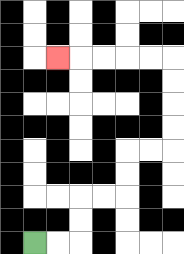{'start': '[1, 10]', 'end': '[2, 2]', 'path_directions': 'R,R,U,U,R,R,U,U,R,R,U,U,U,U,L,L,L,L,L', 'path_coordinates': '[[1, 10], [2, 10], [3, 10], [3, 9], [3, 8], [4, 8], [5, 8], [5, 7], [5, 6], [6, 6], [7, 6], [7, 5], [7, 4], [7, 3], [7, 2], [6, 2], [5, 2], [4, 2], [3, 2], [2, 2]]'}